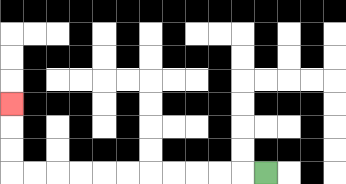{'start': '[11, 7]', 'end': '[0, 4]', 'path_directions': 'L,L,L,L,L,L,L,L,L,L,L,U,U,U', 'path_coordinates': '[[11, 7], [10, 7], [9, 7], [8, 7], [7, 7], [6, 7], [5, 7], [4, 7], [3, 7], [2, 7], [1, 7], [0, 7], [0, 6], [0, 5], [0, 4]]'}